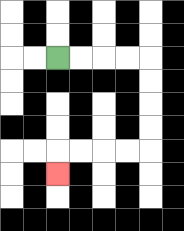{'start': '[2, 2]', 'end': '[2, 7]', 'path_directions': 'R,R,R,R,D,D,D,D,L,L,L,L,D', 'path_coordinates': '[[2, 2], [3, 2], [4, 2], [5, 2], [6, 2], [6, 3], [6, 4], [6, 5], [6, 6], [5, 6], [4, 6], [3, 6], [2, 6], [2, 7]]'}